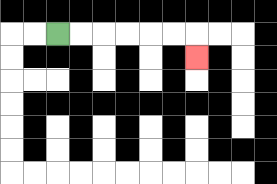{'start': '[2, 1]', 'end': '[8, 2]', 'path_directions': 'R,R,R,R,R,R,D', 'path_coordinates': '[[2, 1], [3, 1], [4, 1], [5, 1], [6, 1], [7, 1], [8, 1], [8, 2]]'}